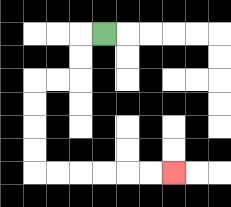{'start': '[4, 1]', 'end': '[7, 7]', 'path_directions': 'L,D,D,L,L,D,D,D,D,R,R,R,R,R,R', 'path_coordinates': '[[4, 1], [3, 1], [3, 2], [3, 3], [2, 3], [1, 3], [1, 4], [1, 5], [1, 6], [1, 7], [2, 7], [3, 7], [4, 7], [5, 7], [6, 7], [7, 7]]'}